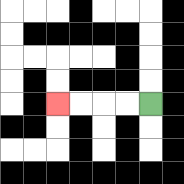{'start': '[6, 4]', 'end': '[2, 4]', 'path_directions': 'L,L,L,L', 'path_coordinates': '[[6, 4], [5, 4], [4, 4], [3, 4], [2, 4]]'}